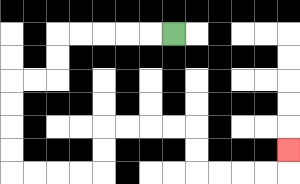{'start': '[7, 1]', 'end': '[12, 6]', 'path_directions': 'L,L,L,L,L,D,D,L,L,D,D,D,D,R,R,R,R,U,U,R,R,R,R,D,D,R,R,R,R,U', 'path_coordinates': '[[7, 1], [6, 1], [5, 1], [4, 1], [3, 1], [2, 1], [2, 2], [2, 3], [1, 3], [0, 3], [0, 4], [0, 5], [0, 6], [0, 7], [1, 7], [2, 7], [3, 7], [4, 7], [4, 6], [4, 5], [5, 5], [6, 5], [7, 5], [8, 5], [8, 6], [8, 7], [9, 7], [10, 7], [11, 7], [12, 7], [12, 6]]'}